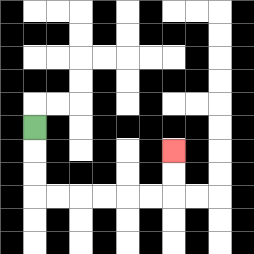{'start': '[1, 5]', 'end': '[7, 6]', 'path_directions': 'D,D,D,R,R,R,R,R,R,U,U', 'path_coordinates': '[[1, 5], [1, 6], [1, 7], [1, 8], [2, 8], [3, 8], [4, 8], [5, 8], [6, 8], [7, 8], [7, 7], [7, 6]]'}